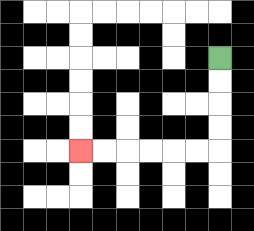{'start': '[9, 2]', 'end': '[3, 6]', 'path_directions': 'D,D,D,D,L,L,L,L,L,L', 'path_coordinates': '[[9, 2], [9, 3], [9, 4], [9, 5], [9, 6], [8, 6], [7, 6], [6, 6], [5, 6], [4, 6], [3, 6]]'}